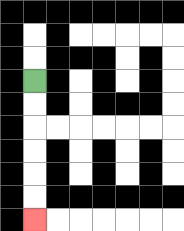{'start': '[1, 3]', 'end': '[1, 9]', 'path_directions': 'D,D,D,D,D,D', 'path_coordinates': '[[1, 3], [1, 4], [1, 5], [1, 6], [1, 7], [1, 8], [1, 9]]'}